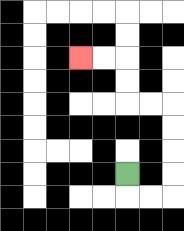{'start': '[5, 7]', 'end': '[3, 2]', 'path_directions': 'D,R,R,U,U,U,U,L,L,U,U,L,L', 'path_coordinates': '[[5, 7], [5, 8], [6, 8], [7, 8], [7, 7], [7, 6], [7, 5], [7, 4], [6, 4], [5, 4], [5, 3], [5, 2], [4, 2], [3, 2]]'}